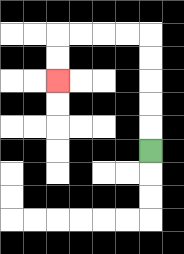{'start': '[6, 6]', 'end': '[2, 3]', 'path_directions': 'U,U,U,U,U,L,L,L,L,D,D', 'path_coordinates': '[[6, 6], [6, 5], [6, 4], [6, 3], [6, 2], [6, 1], [5, 1], [4, 1], [3, 1], [2, 1], [2, 2], [2, 3]]'}